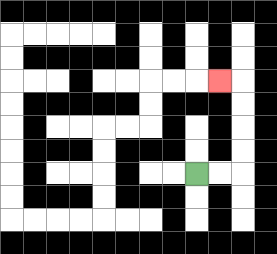{'start': '[8, 7]', 'end': '[9, 3]', 'path_directions': 'R,R,U,U,U,U,L', 'path_coordinates': '[[8, 7], [9, 7], [10, 7], [10, 6], [10, 5], [10, 4], [10, 3], [9, 3]]'}